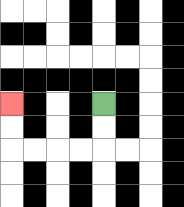{'start': '[4, 4]', 'end': '[0, 4]', 'path_directions': 'D,D,L,L,L,L,U,U', 'path_coordinates': '[[4, 4], [4, 5], [4, 6], [3, 6], [2, 6], [1, 6], [0, 6], [0, 5], [0, 4]]'}